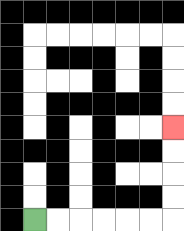{'start': '[1, 9]', 'end': '[7, 5]', 'path_directions': 'R,R,R,R,R,R,U,U,U,U', 'path_coordinates': '[[1, 9], [2, 9], [3, 9], [4, 9], [5, 9], [6, 9], [7, 9], [7, 8], [7, 7], [7, 6], [7, 5]]'}